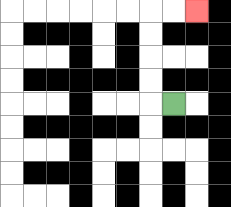{'start': '[7, 4]', 'end': '[8, 0]', 'path_directions': 'L,U,U,U,U,R,R', 'path_coordinates': '[[7, 4], [6, 4], [6, 3], [6, 2], [6, 1], [6, 0], [7, 0], [8, 0]]'}